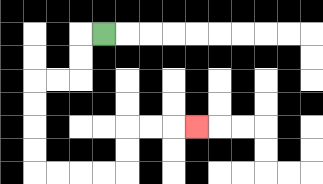{'start': '[4, 1]', 'end': '[8, 5]', 'path_directions': 'L,D,D,L,L,D,D,D,D,R,R,R,R,U,U,R,R,R', 'path_coordinates': '[[4, 1], [3, 1], [3, 2], [3, 3], [2, 3], [1, 3], [1, 4], [1, 5], [1, 6], [1, 7], [2, 7], [3, 7], [4, 7], [5, 7], [5, 6], [5, 5], [6, 5], [7, 5], [8, 5]]'}